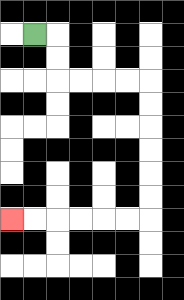{'start': '[1, 1]', 'end': '[0, 9]', 'path_directions': 'R,D,D,R,R,R,R,D,D,D,D,D,D,L,L,L,L,L,L', 'path_coordinates': '[[1, 1], [2, 1], [2, 2], [2, 3], [3, 3], [4, 3], [5, 3], [6, 3], [6, 4], [6, 5], [6, 6], [6, 7], [6, 8], [6, 9], [5, 9], [4, 9], [3, 9], [2, 9], [1, 9], [0, 9]]'}